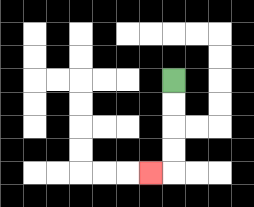{'start': '[7, 3]', 'end': '[6, 7]', 'path_directions': 'D,D,D,D,L', 'path_coordinates': '[[7, 3], [7, 4], [7, 5], [7, 6], [7, 7], [6, 7]]'}